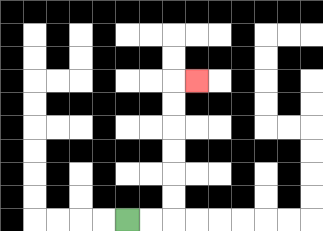{'start': '[5, 9]', 'end': '[8, 3]', 'path_directions': 'R,R,U,U,U,U,U,U,R', 'path_coordinates': '[[5, 9], [6, 9], [7, 9], [7, 8], [7, 7], [7, 6], [7, 5], [7, 4], [7, 3], [8, 3]]'}